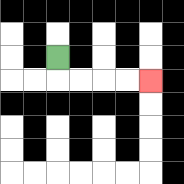{'start': '[2, 2]', 'end': '[6, 3]', 'path_directions': 'D,R,R,R,R', 'path_coordinates': '[[2, 2], [2, 3], [3, 3], [4, 3], [5, 3], [6, 3]]'}